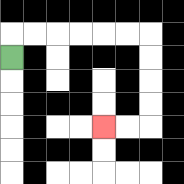{'start': '[0, 2]', 'end': '[4, 5]', 'path_directions': 'U,R,R,R,R,R,R,D,D,D,D,L,L', 'path_coordinates': '[[0, 2], [0, 1], [1, 1], [2, 1], [3, 1], [4, 1], [5, 1], [6, 1], [6, 2], [6, 3], [6, 4], [6, 5], [5, 5], [4, 5]]'}